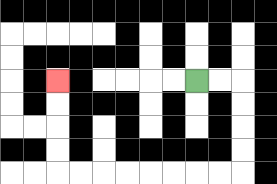{'start': '[8, 3]', 'end': '[2, 3]', 'path_directions': 'R,R,D,D,D,D,L,L,L,L,L,L,L,L,U,U,U,U', 'path_coordinates': '[[8, 3], [9, 3], [10, 3], [10, 4], [10, 5], [10, 6], [10, 7], [9, 7], [8, 7], [7, 7], [6, 7], [5, 7], [4, 7], [3, 7], [2, 7], [2, 6], [2, 5], [2, 4], [2, 3]]'}